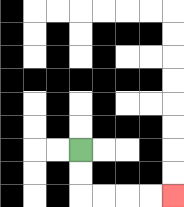{'start': '[3, 6]', 'end': '[7, 8]', 'path_directions': 'D,D,R,R,R,R', 'path_coordinates': '[[3, 6], [3, 7], [3, 8], [4, 8], [5, 8], [6, 8], [7, 8]]'}